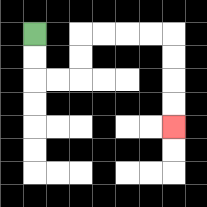{'start': '[1, 1]', 'end': '[7, 5]', 'path_directions': 'D,D,R,R,U,U,R,R,R,R,D,D,D,D', 'path_coordinates': '[[1, 1], [1, 2], [1, 3], [2, 3], [3, 3], [3, 2], [3, 1], [4, 1], [5, 1], [6, 1], [7, 1], [7, 2], [7, 3], [7, 4], [7, 5]]'}